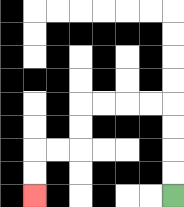{'start': '[7, 8]', 'end': '[1, 8]', 'path_directions': 'U,U,U,U,L,L,L,L,D,D,L,L,D,D', 'path_coordinates': '[[7, 8], [7, 7], [7, 6], [7, 5], [7, 4], [6, 4], [5, 4], [4, 4], [3, 4], [3, 5], [3, 6], [2, 6], [1, 6], [1, 7], [1, 8]]'}